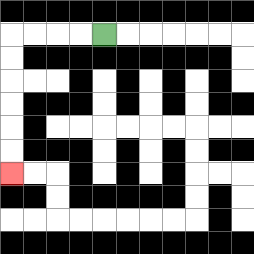{'start': '[4, 1]', 'end': '[0, 7]', 'path_directions': 'L,L,L,L,D,D,D,D,D,D', 'path_coordinates': '[[4, 1], [3, 1], [2, 1], [1, 1], [0, 1], [0, 2], [0, 3], [0, 4], [0, 5], [0, 6], [0, 7]]'}